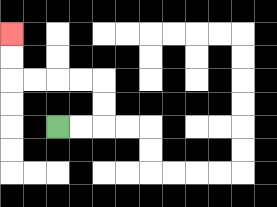{'start': '[2, 5]', 'end': '[0, 1]', 'path_directions': 'R,R,U,U,L,L,L,L,U,U', 'path_coordinates': '[[2, 5], [3, 5], [4, 5], [4, 4], [4, 3], [3, 3], [2, 3], [1, 3], [0, 3], [0, 2], [0, 1]]'}